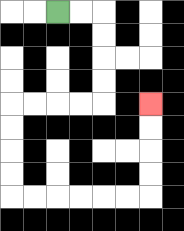{'start': '[2, 0]', 'end': '[6, 4]', 'path_directions': 'R,R,D,D,D,D,L,L,L,L,D,D,D,D,R,R,R,R,R,R,U,U,U,U', 'path_coordinates': '[[2, 0], [3, 0], [4, 0], [4, 1], [4, 2], [4, 3], [4, 4], [3, 4], [2, 4], [1, 4], [0, 4], [0, 5], [0, 6], [0, 7], [0, 8], [1, 8], [2, 8], [3, 8], [4, 8], [5, 8], [6, 8], [6, 7], [6, 6], [6, 5], [6, 4]]'}